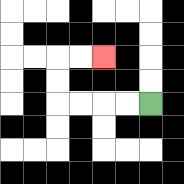{'start': '[6, 4]', 'end': '[4, 2]', 'path_directions': 'L,L,L,L,U,U,R,R', 'path_coordinates': '[[6, 4], [5, 4], [4, 4], [3, 4], [2, 4], [2, 3], [2, 2], [3, 2], [4, 2]]'}